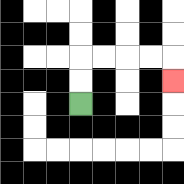{'start': '[3, 4]', 'end': '[7, 3]', 'path_directions': 'U,U,R,R,R,R,D', 'path_coordinates': '[[3, 4], [3, 3], [3, 2], [4, 2], [5, 2], [6, 2], [7, 2], [7, 3]]'}